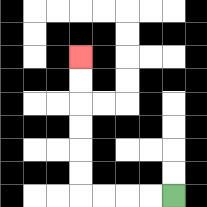{'start': '[7, 8]', 'end': '[3, 2]', 'path_directions': 'L,L,L,L,U,U,U,U,U,U', 'path_coordinates': '[[7, 8], [6, 8], [5, 8], [4, 8], [3, 8], [3, 7], [3, 6], [3, 5], [3, 4], [3, 3], [3, 2]]'}